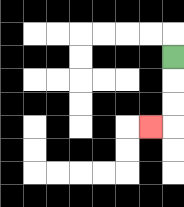{'start': '[7, 2]', 'end': '[6, 5]', 'path_directions': 'D,D,D,L', 'path_coordinates': '[[7, 2], [7, 3], [7, 4], [7, 5], [6, 5]]'}